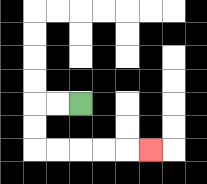{'start': '[3, 4]', 'end': '[6, 6]', 'path_directions': 'L,L,D,D,R,R,R,R,R', 'path_coordinates': '[[3, 4], [2, 4], [1, 4], [1, 5], [1, 6], [2, 6], [3, 6], [4, 6], [5, 6], [6, 6]]'}